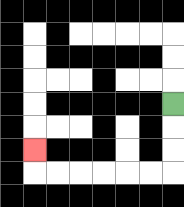{'start': '[7, 4]', 'end': '[1, 6]', 'path_directions': 'D,D,D,L,L,L,L,L,L,U', 'path_coordinates': '[[7, 4], [7, 5], [7, 6], [7, 7], [6, 7], [5, 7], [4, 7], [3, 7], [2, 7], [1, 7], [1, 6]]'}